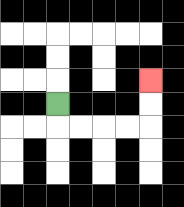{'start': '[2, 4]', 'end': '[6, 3]', 'path_directions': 'D,R,R,R,R,U,U', 'path_coordinates': '[[2, 4], [2, 5], [3, 5], [4, 5], [5, 5], [6, 5], [6, 4], [6, 3]]'}